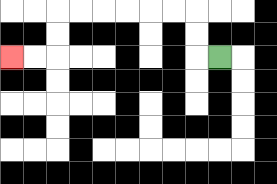{'start': '[9, 2]', 'end': '[0, 2]', 'path_directions': 'L,U,U,L,L,L,L,L,L,D,D,L,L', 'path_coordinates': '[[9, 2], [8, 2], [8, 1], [8, 0], [7, 0], [6, 0], [5, 0], [4, 0], [3, 0], [2, 0], [2, 1], [2, 2], [1, 2], [0, 2]]'}